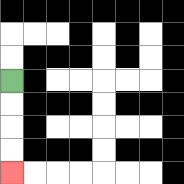{'start': '[0, 3]', 'end': '[0, 7]', 'path_directions': 'D,D,D,D', 'path_coordinates': '[[0, 3], [0, 4], [0, 5], [0, 6], [0, 7]]'}